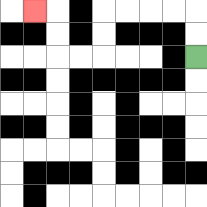{'start': '[8, 2]', 'end': '[1, 0]', 'path_directions': 'U,U,L,L,L,L,D,D,L,L,U,U,L', 'path_coordinates': '[[8, 2], [8, 1], [8, 0], [7, 0], [6, 0], [5, 0], [4, 0], [4, 1], [4, 2], [3, 2], [2, 2], [2, 1], [2, 0], [1, 0]]'}